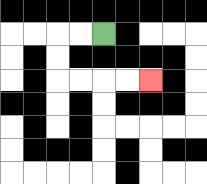{'start': '[4, 1]', 'end': '[6, 3]', 'path_directions': 'L,L,D,D,R,R,R,R', 'path_coordinates': '[[4, 1], [3, 1], [2, 1], [2, 2], [2, 3], [3, 3], [4, 3], [5, 3], [6, 3]]'}